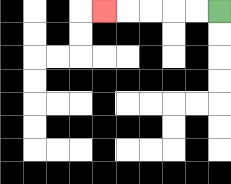{'start': '[9, 0]', 'end': '[4, 0]', 'path_directions': 'L,L,L,L,L', 'path_coordinates': '[[9, 0], [8, 0], [7, 0], [6, 0], [5, 0], [4, 0]]'}